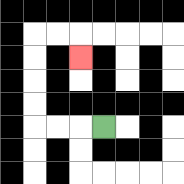{'start': '[4, 5]', 'end': '[3, 2]', 'path_directions': 'L,L,L,U,U,U,U,R,R,D', 'path_coordinates': '[[4, 5], [3, 5], [2, 5], [1, 5], [1, 4], [1, 3], [1, 2], [1, 1], [2, 1], [3, 1], [3, 2]]'}